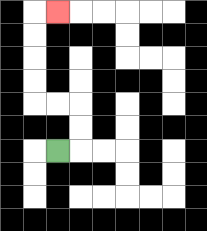{'start': '[2, 6]', 'end': '[2, 0]', 'path_directions': 'R,U,U,L,L,U,U,U,U,R', 'path_coordinates': '[[2, 6], [3, 6], [3, 5], [3, 4], [2, 4], [1, 4], [1, 3], [1, 2], [1, 1], [1, 0], [2, 0]]'}